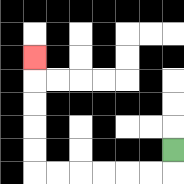{'start': '[7, 6]', 'end': '[1, 2]', 'path_directions': 'D,L,L,L,L,L,L,U,U,U,U,U', 'path_coordinates': '[[7, 6], [7, 7], [6, 7], [5, 7], [4, 7], [3, 7], [2, 7], [1, 7], [1, 6], [1, 5], [1, 4], [1, 3], [1, 2]]'}